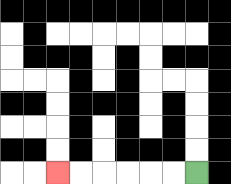{'start': '[8, 7]', 'end': '[2, 7]', 'path_directions': 'L,L,L,L,L,L', 'path_coordinates': '[[8, 7], [7, 7], [6, 7], [5, 7], [4, 7], [3, 7], [2, 7]]'}